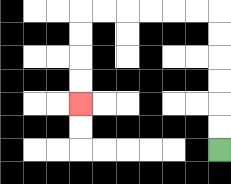{'start': '[9, 6]', 'end': '[3, 4]', 'path_directions': 'U,U,U,U,U,U,L,L,L,L,L,L,D,D,D,D', 'path_coordinates': '[[9, 6], [9, 5], [9, 4], [9, 3], [9, 2], [9, 1], [9, 0], [8, 0], [7, 0], [6, 0], [5, 0], [4, 0], [3, 0], [3, 1], [3, 2], [3, 3], [3, 4]]'}